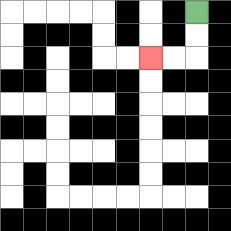{'start': '[8, 0]', 'end': '[6, 2]', 'path_directions': 'D,D,L,L', 'path_coordinates': '[[8, 0], [8, 1], [8, 2], [7, 2], [6, 2]]'}